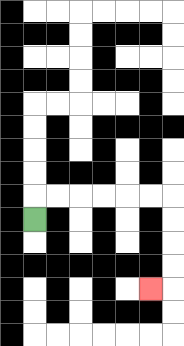{'start': '[1, 9]', 'end': '[6, 12]', 'path_directions': 'U,R,R,R,R,R,R,D,D,D,D,L', 'path_coordinates': '[[1, 9], [1, 8], [2, 8], [3, 8], [4, 8], [5, 8], [6, 8], [7, 8], [7, 9], [7, 10], [7, 11], [7, 12], [6, 12]]'}